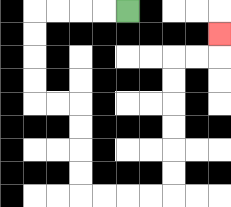{'start': '[5, 0]', 'end': '[9, 1]', 'path_directions': 'L,L,L,L,D,D,D,D,R,R,D,D,D,D,R,R,R,R,U,U,U,U,U,U,R,R,U', 'path_coordinates': '[[5, 0], [4, 0], [3, 0], [2, 0], [1, 0], [1, 1], [1, 2], [1, 3], [1, 4], [2, 4], [3, 4], [3, 5], [3, 6], [3, 7], [3, 8], [4, 8], [5, 8], [6, 8], [7, 8], [7, 7], [7, 6], [7, 5], [7, 4], [7, 3], [7, 2], [8, 2], [9, 2], [9, 1]]'}